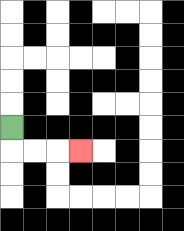{'start': '[0, 5]', 'end': '[3, 6]', 'path_directions': 'D,R,R,R', 'path_coordinates': '[[0, 5], [0, 6], [1, 6], [2, 6], [3, 6]]'}